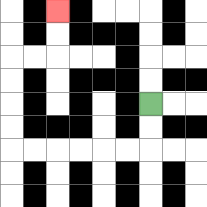{'start': '[6, 4]', 'end': '[2, 0]', 'path_directions': 'D,D,L,L,L,L,L,L,U,U,U,U,R,R,U,U', 'path_coordinates': '[[6, 4], [6, 5], [6, 6], [5, 6], [4, 6], [3, 6], [2, 6], [1, 6], [0, 6], [0, 5], [0, 4], [0, 3], [0, 2], [1, 2], [2, 2], [2, 1], [2, 0]]'}